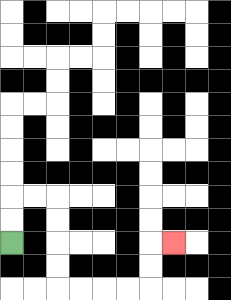{'start': '[0, 10]', 'end': '[7, 10]', 'path_directions': 'U,U,R,R,D,D,D,D,R,R,R,R,U,U,R', 'path_coordinates': '[[0, 10], [0, 9], [0, 8], [1, 8], [2, 8], [2, 9], [2, 10], [2, 11], [2, 12], [3, 12], [4, 12], [5, 12], [6, 12], [6, 11], [6, 10], [7, 10]]'}